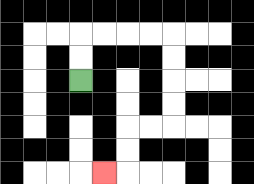{'start': '[3, 3]', 'end': '[4, 7]', 'path_directions': 'U,U,R,R,R,R,D,D,D,D,L,L,D,D,L', 'path_coordinates': '[[3, 3], [3, 2], [3, 1], [4, 1], [5, 1], [6, 1], [7, 1], [7, 2], [7, 3], [7, 4], [7, 5], [6, 5], [5, 5], [5, 6], [5, 7], [4, 7]]'}